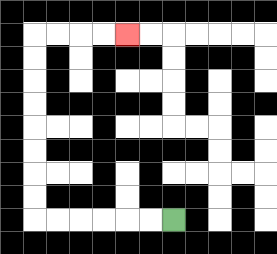{'start': '[7, 9]', 'end': '[5, 1]', 'path_directions': 'L,L,L,L,L,L,U,U,U,U,U,U,U,U,R,R,R,R', 'path_coordinates': '[[7, 9], [6, 9], [5, 9], [4, 9], [3, 9], [2, 9], [1, 9], [1, 8], [1, 7], [1, 6], [1, 5], [1, 4], [1, 3], [1, 2], [1, 1], [2, 1], [3, 1], [4, 1], [5, 1]]'}